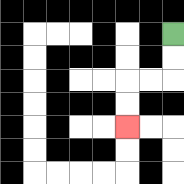{'start': '[7, 1]', 'end': '[5, 5]', 'path_directions': 'D,D,L,L,D,D', 'path_coordinates': '[[7, 1], [7, 2], [7, 3], [6, 3], [5, 3], [5, 4], [5, 5]]'}